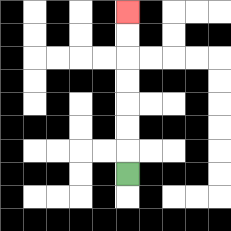{'start': '[5, 7]', 'end': '[5, 0]', 'path_directions': 'U,U,U,U,U,U,U', 'path_coordinates': '[[5, 7], [5, 6], [5, 5], [5, 4], [5, 3], [5, 2], [5, 1], [5, 0]]'}